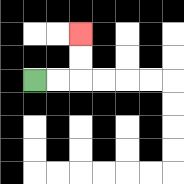{'start': '[1, 3]', 'end': '[3, 1]', 'path_directions': 'R,R,U,U', 'path_coordinates': '[[1, 3], [2, 3], [3, 3], [3, 2], [3, 1]]'}